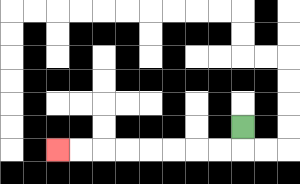{'start': '[10, 5]', 'end': '[2, 6]', 'path_directions': 'D,L,L,L,L,L,L,L,L', 'path_coordinates': '[[10, 5], [10, 6], [9, 6], [8, 6], [7, 6], [6, 6], [5, 6], [4, 6], [3, 6], [2, 6]]'}